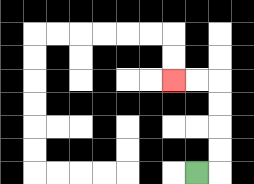{'start': '[8, 7]', 'end': '[7, 3]', 'path_directions': 'R,U,U,U,U,L,L', 'path_coordinates': '[[8, 7], [9, 7], [9, 6], [9, 5], [9, 4], [9, 3], [8, 3], [7, 3]]'}